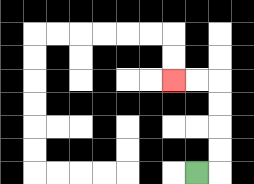{'start': '[8, 7]', 'end': '[7, 3]', 'path_directions': 'R,U,U,U,U,L,L', 'path_coordinates': '[[8, 7], [9, 7], [9, 6], [9, 5], [9, 4], [9, 3], [8, 3], [7, 3]]'}